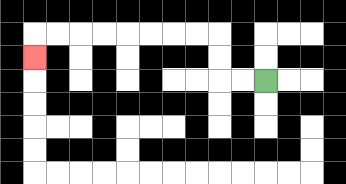{'start': '[11, 3]', 'end': '[1, 2]', 'path_directions': 'L,L,U,U,L,L,L,L,L,L,L,L,D', 'path_coordinates': '[[11, 3], [10, 3], [9, 3], [9, 2], [9, 1], [8, 1], [7, 1], [6, 1], [5, 1], [4, 1], [3, 1], [2, 1], [1, 1], [1, 2]]'}